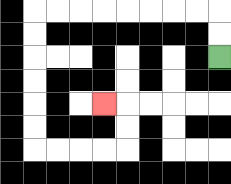{'start': '[9, 2]', 'end': '[4, 4]', 'path_directions': 'U,U,L,L,L,L,L,L,L,L,D,D,D,D,D,D,R,R,R,R,U,U,L', 'path_coordinates': '[[9, 2], [9, 1], [9, 0], [8, 0], [7, 0], [6, 0], [5, 0], [4, 0], [3, 0], [2, 0], [1, 0], [1, 1], [1, 2], [1, 3], [1, 4], [1, 5], [1, 6], [2, 6], [3, 6], [4, 6], [5, 6], [5, 5], [5, 4], [4, 4]]'}